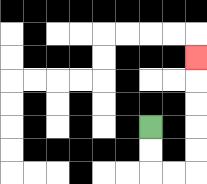{'start': '[6, 5]', 'end': '[8, 2]', 'path_directions': 'D,D,R,R,U,U,U,U,U', 'path_coordinates': '[[6, 5], [6, 6], [6, 7], [7, 7], [8, 7], [8, 6], [8, 5], [8, 4], [8, 3], [8, 2]]'}